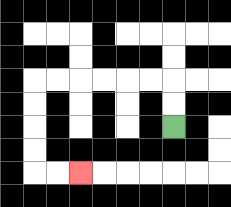{'start': '[7, 5]', 'end': '[3, 7]', 'path_directions': 'U,U,L,L,L,L,L,L,D,D,D,D,R,R', 'path_coordinates': '[[7, 5], [7, 4], [7, 3], [6, 3], [5, 3], [4, 3], [3, 3], [2, 3], [1, 3], [1, 4], [1, 5], [1, 6], [1, 7], [2, 7], [3, 7]]'}